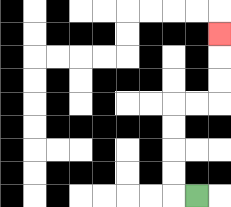{'start': '[8, 8]', 'end': '[9, 1]', 'path_directions': 'L,U,U,U,U,R,R,U,U,U', 'path_coordinates': '[[8, 8], [7, 8], [7, 7], [7, 6], [7, 5], [7, 4], [8, 4], [9, 4], [9, 3], [9, 2], [9, 1]]'}